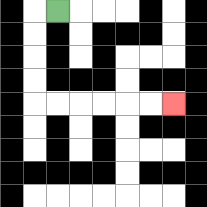{'start': '[2, 0]', 'end': '[7, 4]', 'path_directions': 'L,D,D,D,D,R,R,R,R,R,R', 'path_coordinates': '[[2, 0], [1, 0], [1, 1], [1, 2], [1, 3], [1, 4], [2, 4], [3, 4], [4, 4], [5, 4], [6, 4], [7, 4]]'}